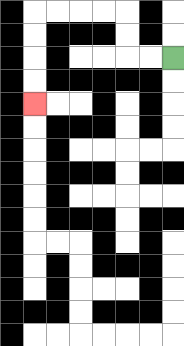{'start': '[7, 2]', 'end': '[1, 4]', 'path_directions': 'L,L,U,U,L,L,L,L,D,D,D,D', 'path_coordinates': '[[7, 2], [6, 2], [5, 2], [5, 1], [5, 0], [4, 0], [3, 0], [2, 0], [1, 0], [1, 1], [1, 2], [1, 3], [1, 4]]'}